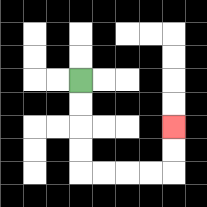{'start': '[3, 3]', 'end': '[7, 5]', 'path_directions': 'D,D,D,D,R,R,R,R,U,U', 'path_coordinates': '[[3, 3], [3, 4], [3, 5], [3, 6], [3, 7], [4, 7], [5, 7], [6, 7], [7, 7], [7, 6], [7, 5]]'}